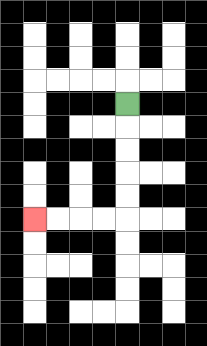{'start': '[5, 4]', 'end': '[1, 9]', 'path_directions': 'D,D,D,D,D,L,L,L,L', 'path_coordinates': '[[5, 4], [5, 5], [5, 6], [5, 7], [5, 8], [5, 9], [4, 9], [3, 9], [2, 9], [1, 9]]'}